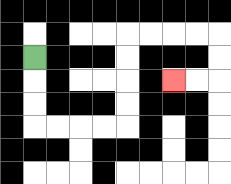{'start': '[1, 2]', 'end': '[7, 3]', 'path_directions': 'D,D,D,R,R,R,R,U,U,U,U,R,R,R,R,D,D,L,L', 'path_coordinates': '[[1, 2], [1, 3], [1, 4], [1, 5], [2, 5], [3, 5], [4, 5], [5, 5], [5, 4], [5, 3], [5, 2], [5, 1], [6, 1], [7, 1], [8, 1], [9, 1], [9, 2], [9, 3], [8, 3], [7, 3]]'}